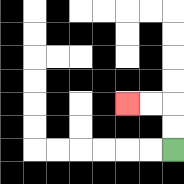{'start': '[7, 6]', 'end': '[5, 4]', 'path_directions': 'U,U,L,L', 'path_coordinates': '[[7, 6], [7, 5], [7, 4], [6, 4], [5, 4]]'}